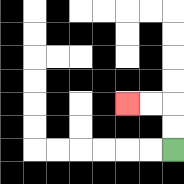{'start': '[7, 6]', 'end': '[5, 4]', 'path_directions': 'U,U,L,L', 'path_coordinates': '[[7, 6], [7, 5], [7, 4], [6, 4], [5, 4]]'}